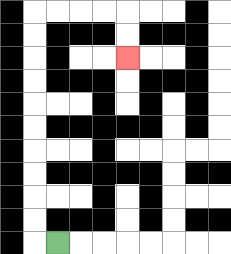{'start': '[2, 10]', 'end': '[5, 2]', 'path_directions': 'L,U,U,U,U,U,U,U,U,U,U,R,R,R,R,D,D', 'path_coordinates': '[[2, 10], [1, 10], [1, 9], [1, 8], [1, 7], [1, 6], [1, 5], [1, 4], [1, 3], [1, 2], [1, 1], [1, 0], [2, 0], [3, 0], [4, 0], [5, 0], [5, 1], [5, 2]]'}